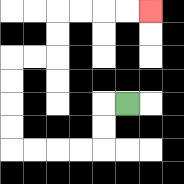{'start': '[5, 4]', 'end': '[6, 0]', 'path_directions': 'L,D,D,L,L,L,L,U,U,U,U,R,R,U,U,R,R,R,R', 'path_coordinates': '[[5, 4], [4, 4], [4, 5], [4, 6], [3, 6], [2, 6], [1, 6], [0, 6], [0, 5], [0, 4], [0, 3], [0, 2], [1, 2], [2, 2], [2, 1], [2, 0], [3, 0], [4, 0], [5, 0], [6, 0]]'}